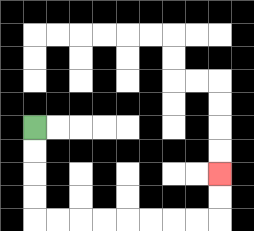{'start': '[1, 5]', 'end': '[9, 7]', 'path_directions': 'D,D,D,D,R,R,R,R,R,R,R,R,U,U', 'path_coordinates': '[[1, 5], [1, 6], [1, 7], [1, 8], [1, 9], [2, 9], [3, 9], [4, 9], [5, 9], [6, 9], [7, 9], [8, 9], [9, 9], [9, 8], [9, 7]]'}